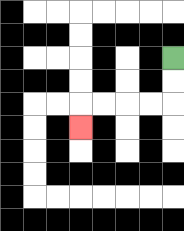{'start': '[7, 2]', 'end': '[3, 5]', 'path_directions': 'D,D,L,L,L,L,D', 'path_coordinates': '[[7, 2], [7, 3], [7, 4], [6, 4], [5, 4], [4, 4], [3, 4], [3, 5]]'}